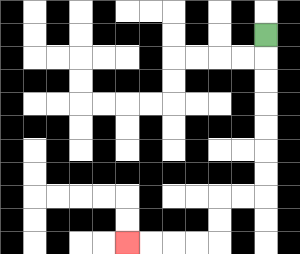{'start': '[11, 1]', 'end': '[5, 10]', 'path_directions': 'D,D,D,D,D,D,D,L,L,D,D,L,L,L,L', 'path_coordinates': '[[11, 1], [11, 2], [11, 3], [11, 4], [11, 5], [11, 6], [11, 7], [11, 8], [10, 8], [9, 8], [9, 9], [9, 10], [8, 10], [7, 10], [6, 10], [5, 10]]'}